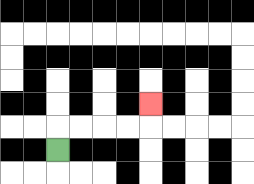{'start': '[2, 6]', 'end': '[6, 4]', 'path_directions': 'U,R,R,R,R,U', 'path_coordinates': '[[2, 6], [2, 5], [3, 5], [4, 5], [5, 5], [6, 5], [6, 4]]'}